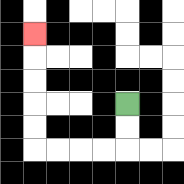{'start': '[5, 4]', 'end': '[1, 1]', 'path_directions': 'D,D,L,L,L,L,U,U,U,U,U', 'path_coordinates': '[[5, 4], [5, 5], [5, 6], [4, 6], [3, 6], [2, 6], [1, 6], [1, 5], [1, 4], [1, 3], [1, 2], [1, 1]]'}